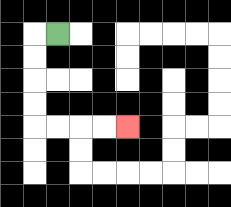{'start': '[2, 1]', 'end': '[5, 5]', 'path_directions': 'L,D,D,D,D,R,R,R,R', 'path_coordinates': '[[2, 1], [1, 1], [1, 2], [1, 3], [1, 4], [1, 5], [2, 5], [3, 5], [4, 5], [5, 5]]'}